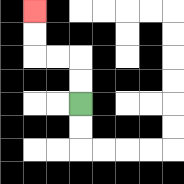{'start': '[3, 4]', 'end': '[1, 0]', 'path_directions': 'U,U,L,L,U,U', 'path_coordinates': '[[3, 4], [3, 3], [3, 2], [2, 2], [1, 2], [1, 1], [1, 0]]'}